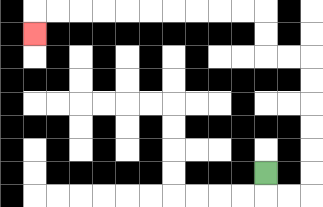{'start': '[11, 7]', 'end': '[1, 1]', 'path_directions': 'D,R,R,U,U,U,U,U,U,L,L,U,U,L,L,L,L,L,L,L,L,L,L,D', 'path_coordinates': '[[11, 7], [11, 8], [12, 8], [13, 8], [13, 7], [13, 6], [13, 5], [13, 4], [13, 3], [13, 2], [12, 2], [11, 2], [11, 1], [11, 0], [10, 0], [9, 0], [8, 0], [7, 0], [6, 0], [5, 0], [4, 0], [3, 0], [2, 0], [1, 0], [1, 1]]'}